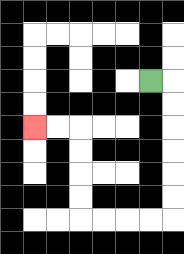{'start': '[6, 3]', 'end': '[1, 5]', 'path_directions': 'R,D,D,D,D,D,D,L,L,L,L,U,U,U,U,L,L', 'path_coordinates': '[[6, 3], [7, 3], [7, 4], [7, 5], [7, 6], [7, 7], [7, 8], [7, 9], [6, 9], [5, 9], [4, 9], [3, 9], [3, 8], [3, 7], [3, 6], [3, 5], [2, 5], [1, 5]]'}